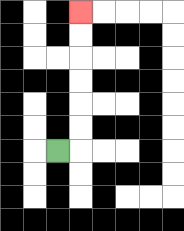{'start': '[2, 6]', 'end': '[3, 0]', 'path_directions': 'R,U,U,U,U,U,U', 'path_coordinates': '[[2, 6], [3, 6], [3, 5], [3, 4], [3, 3], [3, 2], [3, 1], [3, 0]]'}